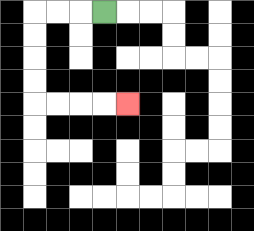{'start': '[4, 0]', 'end': '[5, 4]', 'path_directions': 'L,L,L,D,D,D,D,R,R,R,R', 'path_coordinates': '[[4, 0], [3, 0], [2, 0], [1, 0], [1, 1], [1, 2], [1, 3], [1, 4], [2, 4], [3, 4], [4, 4], [5, 4]]'}